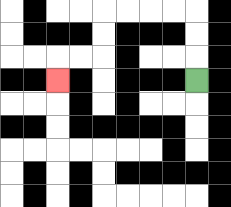{'start': '[8, 3]', 'end': '[2, 3]', 'path_directions': 'U,U,U,L,L,L,L,D,D,L,L,D', 'path_coordinates': '[[8, 3], [8, 2], [8, 1], [8, 0], [7, 0], [6, 0], [5, 0], [4, 0], [4, 1], [4, 2], [3, 2], [2, 2], [2, 3]]'}